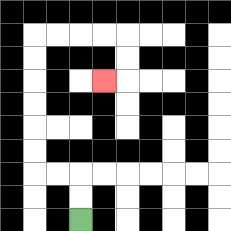{'start': '[3, 9]', 'end': '[4, 3]', 'path_directions': 'U,U,L,L,U,U,U,U,U,U,R,R,R,R,D,D,L', 'path_coordinates': '[[3, 9], [3, 8], [3, 7], [2, 7], [1, 7], [1, 6], [1, 5], [1, 4], [1, 3], [1, 2], [1, 1], [2, 1], [3, 1], [4, 1], [5, 1], [5, 2], [5, 3], [4, 3]]'}